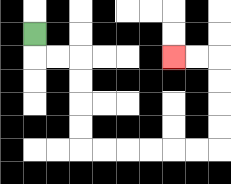{'start': '[1, 1]', 'end': '[7, 2]', 'path_directions': 'D,R,R,D,D,D,D,R,R,R,R,R,R,U,U,U,U,L,L', 'path_coordinates': '[[1, 1], [1, 2], [2, 2], [3, 2], [3, 3], [3, 4], [3, 5], [3, 6], [4, 6], [5, 6], [6, 6], [7, 6], [8, 6], [9, 6], [9, 5], [9, 4], [9, 3], [9, 2], [8, 2], [7, 2]]'}